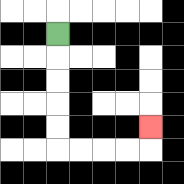{'start': '[2, 1]', 'end': '[6, 5]', 'path_directions': 'D,D,D,D,D,R,R,R,R,U', 'path_coordinates': '[[2, 1], [2, 2], [2, 3], [2, 4], [2, 5], [2, 6], [3, 6], [4, 6], [5, 6], [6, 6], [6, 5]]'}